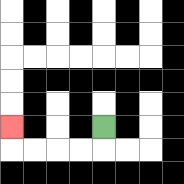{'start': '[4, 5]', 'end': '[0, 5]', 'path_directions': 'D,L,L,L,L,U', 'path_coordinates': '[[4, 5], [4, 6], [3, 6], [2, 6], [1, 6], [0, 6], [0, 5]]'}